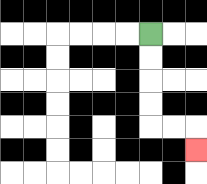{'start': '[6, 1]', 'end': '[8, 6]', 'path_directions': 'D,D,D,D,R,R,D', 'path_coordinates': '[[6, 1], [6, 2], [6, 3], [6, 4], [6, 5], [7, 5], [8, 5], [8, 6]]'}